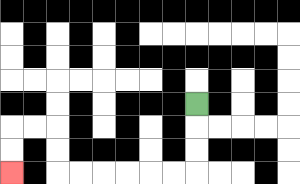{'start': '[8, 4]', 'end': '[0, 7]', 'path_directions': 'D,D,D,L,L,L,L,L,L,U,U,L,L,D,D', 'path_coordinates': '[[8, 4], [8, 5], [8, 6], [8, 7], [7, 7], [6, 7], [5, 7], [4, 7], [3, 7], [2, 7], [2, 6], [2, 5], [1, 5], [0, 5], [0, 6], [0, 7]]'}